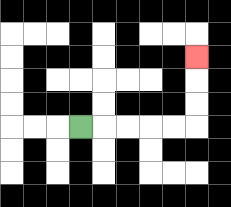{'start': '[3, 5]', 'end': '[8, 2]', 'path_directions': 'R,R,R,R,R,U,U,U', 'path_coordinates': '[[3, 5], [4, 5], [5, 5], [6, 5], [7, 5], [8, 5], [8, 4], [8, 3], [8, 2]]'}